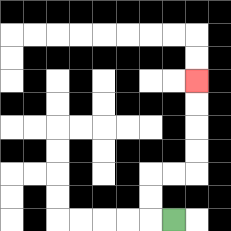{'start': '[7, 9]', 'end': '[8, 3]', 'path_directions': 'L,U,U,R,R,U,U,U,U', 'path_coordinates': '[[7, 9], [6, 9], [6, 8], [6, 7], [7, 7], [8, 7], [8, 6], [8, 5], [8, 4], [8, 3]]'}